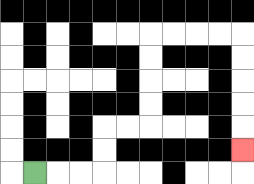{'start': '[1, 7]', 'end': '[10, 6]', 'path_directions': 'R,R,R,U,U,R,R,U,U,U,U,R,R,R,R,D,D,D,D,D', 'path_coordinates': '[[1, 7], [2, 7], [3, 7], [4, 7], [4, 6], [4, 5], [5, 5], [6, 5], [6, 4], [6, 3], [6, 2], [6, 1], [7, 1], [8, 1], [9, 1], [10, 1], [10, 2], [10, 3], [10, 4], [10, 5], [10, 6]]'}